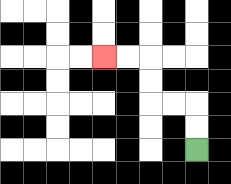{'start': '[8, 6]', 'end': '[4, 2]', 'path_directions': 'U,U,L,L,U,U,L,L', 'path_coordinates': '[[8, 6], [8, 5], [8, 4], [7, 4], [6, 4], [6, 3], [6, 2], [5, 2], [4, 2]]'}